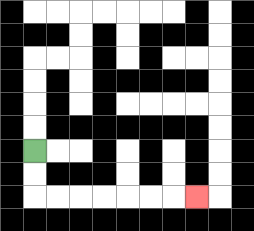{'start': '[1, 6]', 'end': '[8, 8]', 'path_directions': 'D,D,R,R,R,R,R,R,R', 'path_coordinates': '[[1, 6], [1, 7], [1, 8], [2, 8], [3, 8], [4, 8], [5, 8], [6, 8], [7, 8], [8, 8]]'}